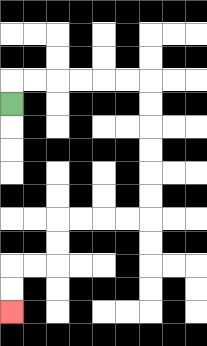{'start': '[0, 4]', 'end': '[0, 13]', 'path_directions': 'U,R,R,R,R,R,R,D,D,D,D,D,D,L,L,L,L,D,D,L,L,D,D', 'path_coordinates': '[[0, 4], [0, 3], [1, 3], [2, 3], [3, 3], [4, 3], [5, 3], [6, 3], [6, 4], [6, 5], [6, 6], [6, 7], [6, 8], [6, 9], [5, 9], [4, 9], [3, 9], [2, 9], [2, 10], [2, 11], [1, 11], [0, 11], [0, 12], [0, 13]]'}